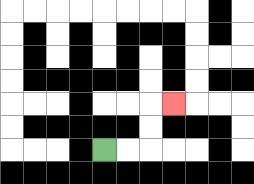{'start': '[4, 6]', 'end': '[7, 4]', 'path_directions': 'R,R,U,U,R', 'path_coordinates': '[[4, 6], [5, 6], [6, 6], [6, 5], [6, 4], [7, 4]]'}